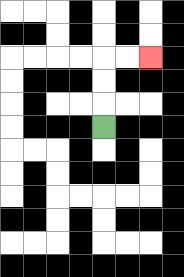{'start': '[4, 5]', 'end': '[6, 2]', 'path_directions': 'U,U,U,R,R', 'path_coordinates': '[[4, 5], [4, 4], [4, 3], [4, 2], [5, 2], [6, 2]]'}